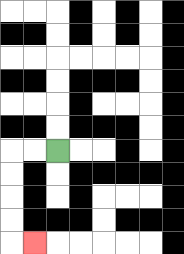{'start': '[2, 6]', 'end': '[1, 10]', 'path_directions': 'L,L,D,D,D,D,R', 'path_coordinates': '[[2, 6], [1, 6], [0, 6], [0, 7], [0, 8], [0, 9], [0, 10], [1, 10]]'}